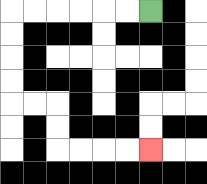{'start': '[6, 0]', 'end': '[6, 6]', 'path_directions': 'L,L,L,L,L,L,D,D,D,D,R,R,D,D,R,R,R,R', 'path_coordinates': '[[6, 0], [5, 0], [4, 0], [3, 0], [2, 0], [1, 0], [0, 0], [0, 1], [0, 2], [0, 3], [0, 4], [1, 4], [2, 4], [2, 5], [2, 6], [3, 6], [4, 6], [5, 6], [6, 6]]'}